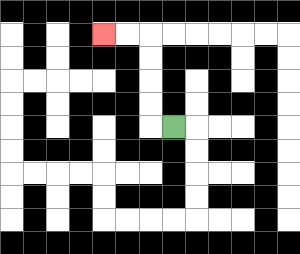{'start': '[7, 5]', 'end': '[4, 1]', 'path_directions': 'L,U,U,U,U,L,L', 'path_coordinates': '[[7, 5], [6, 5], [6, 4], [6, 3], [6, 2], [6, 1], [5, 1], [4, 1]]'}